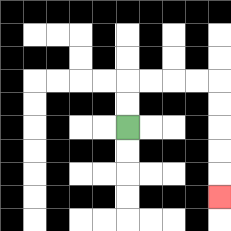{'start': '[5, 5]', 'end': '[9, 8]', 'path_directions': 'U,U,R,R,R,R,D,D,D,D,D', 'path_coordinates': '[[5, 5], [5, 4], [5, 3], [6, 3], [7, 3], [8, 3], [9, 3], [9, 4], [9, 5], [9, 6], [9, 7], [9, 8]]'}